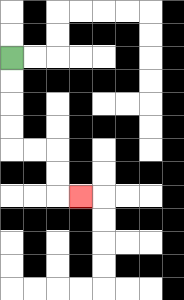{'start': '[0, 2]', 'end': '[3, 8]', 'path_directions': 'D,D,D,D,R,R,D,D,R', 'path_coordinates': '[[0, 2], [0, 3], [0, 4], [0, 5], [0, 6], [1, 6], [2, 6], [2, 7], [2, 8], [3, 8]]'}